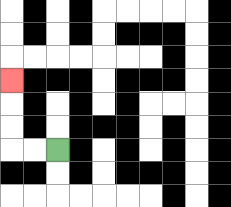{'start': '[2, 6]', 'end': '[0, 3]', 'path_directions': 'L,L,U,U,U', 'path_coordinates': '[[2, 6], [1, 6], [0, 6], [0, 5], [0, 4], [0, 3]]'}